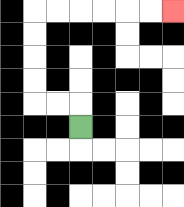{'start': '[3, 5]', 'end': '[7, 0]', 'path_directions': 'U,L,L,U,U,U,U,R,R,R,R,R,R', 'path_coordinates': '[[3, 5], [3, 4], [2, 4], [1, 4], [1, 3], [1, 2], [1, 1], [1, 0], [2, 0], [3, 0], [4, 0], [5, 0], [6, 0], [7, 0]]'}